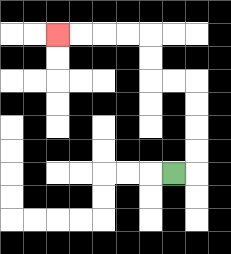{'start': '[7, 7]', 'end': '[2, 1]', 'path_directions': 'R,U,U,U,U,L,L,U,U,L,L,L,L', 'path_coordinates': '[[7, 7], [8, 7], [8, 6], [8, 5], [8, 4], [8, 3], [7, 3], [6, 3], [6, 2], [6, 1], [5, 1], [4, 1], [3, 1], [2, 1]]'}